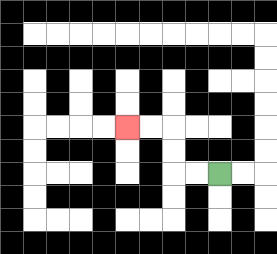{'start': '[9, 7]', 'end': '[5, 5]', 'path_directions': 'L,L,U,U,L,L', 'path_coordinates': '[[9, 7], [8, 7], [7, 7], [7, 6], [7, 5], [6, 5], [5, 5]]'}